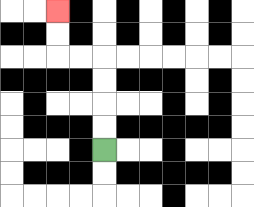{'start': '[4, 6]', 'end': '[2, 0]', 'path_directions': 'U,U,U,U,L,L,U,U', 'path_coordinates': '[[4, 6], [4, 5], [4, 4], [4, 3], [4, 2], [3, 2], [2, 2], [2, 1], [2, 0]]'}